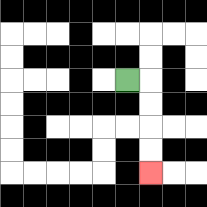{'start': '[5, 3]', 'end': '[6, 7]', 'path_directions': 'R,D,D,D,D', 'path_coordinates': '[[5, 3], [6, 3], [6, 4], [6, 5], [6, 6], [6, 7]]'}